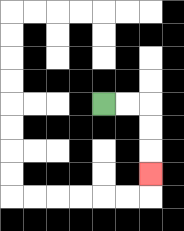{'start': '[4, 4]', 'end': '[6, 7]', 'path_directions': 'R,R,D,D,D', 'path_coordinates': '[[4, 4], [5, 4], [6, 4], [6, 5], [6, 6], [6, 7]]'}